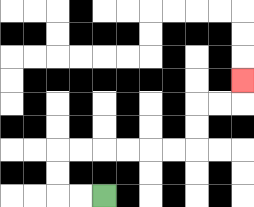{'start': '[4, 8]', 'end': '[10, 3]', 'path_directions': 'L,L,U,U,R,R,R,R,R,R,U,U,R,R,U', 'path_coordinates': '[[4, 8], [3, 8], [2, 8], [2, 7], [2, 6], [3, 6], [4, 6], [5, 6], [6, 6], [7, 6], [8, 6], [8, 5], [8, 4], [9, 4], [10, 4], [10, 3]]'}